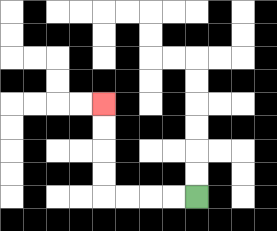{'start': '[8, 8]', 'end': '[4, 4]', 'path_directions': 'L,L,L,L,U,U,U,U', 'path_coordinates': '[[8, 8], [7, 8], [6, 8], [5, 8], [4, 8], [4, 7], [4, 6], [4, 5], [4, 4]]'}